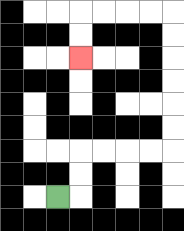{'start': '[2, 8]', 'end': '[3, 2]', 'path_directions': 'R,U,U,R,R,R,R,U,U,U,U,U,U,L,L,L,L,D,D', 'path_coordinates': '[[2, 8], [3, 8], [3, 7], [3, 6], [4, 6], [5, 6], [6, 6], [7, 6], [7, 5], [7, 4], [7, 3], [7, 2], [7, 1], [7, 0], [6, 0], [5, 0], [4, 0], [3, 0], [3, 1], [3, 2]]'}